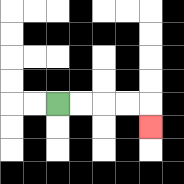{'start': '[2, 4]', 'end': '[6, 5]', 'path_directions': 'R,R,R,R,D', 'path_coordinates': '[[2, 4], [3, 4], [4, 4], [5, 4], [6, 4], [6, 5]]'}